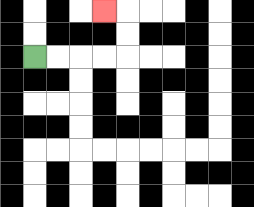{'start': '[1, 2]', 'end': '[4, 0]', 'path_directions': 'R,R,R,R,U,U,L', 'path_coordinates': '[[1, 2], [2, 2], [3, 2], [4, 2], [5, 2], [5, 1], [5, 0], [4, 0]]'}